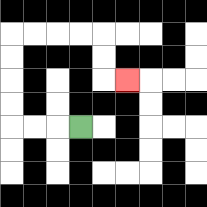{'start': '[3, 5]', 'end': '[5, 3]', 'path_directions': 'L,L,L,U,U,U,U,R,R,R,R,D,D,R', 'path_coordinates': '[[3, 5], [2, 5], [1, 5], [0, 5], [0, 4], [0, 3], [0, 2], [0, 1], [1, 1], [2, 1], [3, 1], [4, 1], [4, 2], [4, 3], [5, 3]]'}